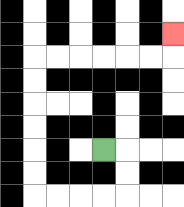{'start': '[4, 6]', 'end': '[7, 1]', 'path_directions': 'R,D,D,L,L,L,L,U,U,U,U,U,U,R,R,R,R,R,R,U', 'path_coordinates': '[[4, 6], [5, 6], [5, 7], [5, 8], [4, 8], [3, 8], [2, 8], [1, 8], [1, 7], [1, 6], [1, 5], [1, 4], [1, 3], [1, 2], [2, 2], [3, 2], [4, 2], [5, 2], [6, 2], [7, 2], [7, 1]]'}